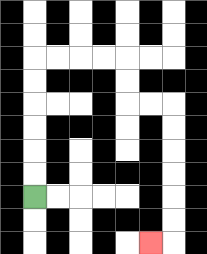{'start': '[1, 8]', 'end': '[6, 10]', 'path_directions': 'U,U,U,U,U,U,R,R,R,R,D,D,R,R,D,D,D,D,D,D,L', 'path_coordinates': '[[1, 8], [1, 7], [1, 6], [1, 5], [1, 4], [1, 3], [1, 2], [2, 2], [3, 2], [4, 2], [5, 2], [5, 3], [5, 4], [6, 4], [7, 4], [7, 5], [7, 6], [7, 7], [7, 8], [7, 9], [7, 10], [6, 10]]'}